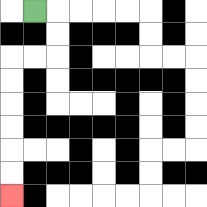{'start': '[1, 0]', 'end': '[0, 8]', 'path_directions': 'R,D,D,L,L,D,D,D,D,D,D', 'path_coordinates': '[[1, 0], [2, 0], [2, 1], [2, 2], [1, 2], [0, 2], [0, 3], [0, 4], [0, 5], [0, 6], [0, 7], [0, 8]]'}